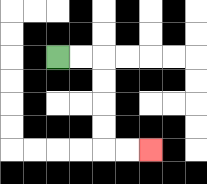{'start': '[2, 2]', 'end': '[6, 6]', 'path_directions': 'R,R,D,D,D,D,R,R', 'path_coordinates': '[[2, 2], [3, 2], [4, 2], [4, 3], [4, 4], [4, 5], [4, 6], [5, 6], [6, 6]]'}